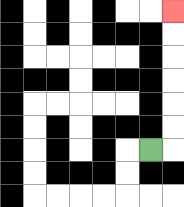{'start': '[6, 6]', 'end': '[7, 0]', 'path_directions': 'R,U,U,U,U,U,U', 'path_coordinates': '[[6, 6], [7, 6], [7, 5], [7, 4], [7, 3], [7, 2], [7, 1], [7, 0]]'}